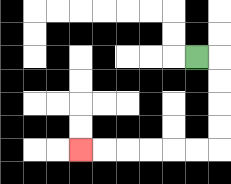{'start': '[8, 2]', 'end': '[3, 6]', 'path_directions': 'R,D,D,D,D,L,L,L,L,L,L', 'path_coordinates': '[[8, 2], [9, 2], [9, 3], [9, 4], [9, 5], [9, 6], [8, 6], [7, 6], [6, 6], [5, 6], [4, 6], [3, 6]]'}